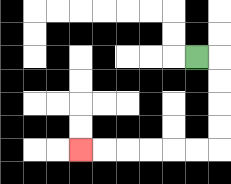{'start': '[8, 2]', 'end': '[3, 6]', 'path_directions': 'R,D,D,D,D,L,L,L,L,L,L', 'path_coordinates': '[[8, 2], [9, 2], [9, 3], [9, 4], [9, 5], [9, 6], [8, 6], [7, 6], [6, 6], [5, 6], [4, 6], [3, 6]]'}